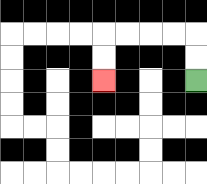{'start': '[8, 3]', 'end': '[4, 3]', 'path_directions': 'U,U,L,L,L,L,D,D', 'path_coordinates': '[[8, 3], [8, 2], [8, 1], [7, 1], [6, 1], [5, 1], [4, 1], [4, 2], [4, 3]]'}